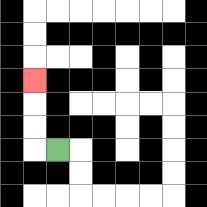{'start': '[2, 6]', 'end': '[1, 3]', 'path_directions': 'L,U,U,U', 'path_coordinates': '[[2, 6], [1, 6], [1, 5], [1, 4], [1, 3]]'}